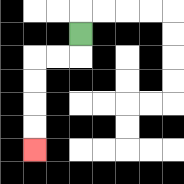{'start': '[3, 1]', 'end': '[1, 6]', 'path_directions': 'D,L,L,D,D,D,D', 'path_coordinates': '[[3, 1], [3, 2], [2, 2], [1, 2], [1, 3], [1, 4], [1, 5], [1, 6]]'}